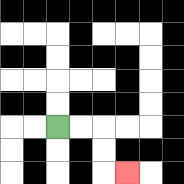{'start': '[2, 5]', 'end': '[5, 7]', 'path_directions': 'R,R,D,D,R', 'path_coordinates': '[[2, 5], [3, 5], [4, 5], [4, 6], [4, 7], [5, 7]]'}